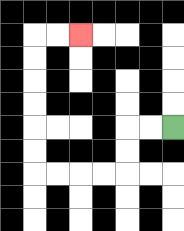{'start': '[7, 5]', 'end': '[3, 1]', 'path_directions': 'L,L,D,D,L,L,L,L,U,U,U,U,U,U,R,R', 'path_coordinates': '[[7, 5], [6, 5], [5, 5], [5, 6], [5, 7], [4, 7], [3, 7], [2, 7], [1, 7], [1, 6], [1, 5], [1, 4], [1, 3], [1, 2], [1, 1], [2, 1], [3, 1]]'}